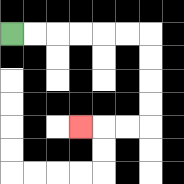{'start': '[0, 1]', 'end': '[3, 5]', 'path_directions': 'R,R,R,R,R,R,D,D,D,D,L,L,L', 'path_coordinates': '[[0, 1], [1, 1], [2, 1], [3, 1], [4, 1], [5, 1], [6, 1], [6, 2], [6, 3], [6, 4], [6, 5], [5, 5], [4, 5], [3, 5]]'}